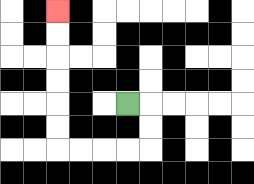{'start': '[5, 4]', 'end': '[2, 0]', 'path_directions': 'R,D,D,L,L,L,L,U,U,U,U,U,U', 'path_coordinates': '[[5, 4], [6, 4], [6, 5], [6, 6], [5, 6], [4, 6], [3, 6], [2, 6], [2, 5], [2, 4], [2, 3], [2, 2], [2, 1], [2, 0]]'}